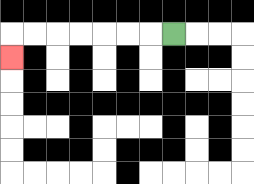{'start': '[7, 1]', 'end': '[0, 2]', 'path_directions': 'L,L,L,L,L,L,L,D', 'path_coordinates': '[[7, 1], [6, 1], [5, 1], [4, 1], [3, 1], [2, 1], [1, 1], [0, 1], [0, 2]]'}